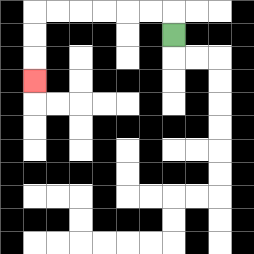{'start': '[7, 1]', 'end': '[1, 3]', 'path_directions': 'U,L,L,L,L,L,L,D,D,D', 'path_coordinates': '[[7, 1], [7, 0], [6, 0], [5, 0], [4, 0], [3, 0], [2, 0], [1, 0], [1, 1], [1, 2], [1, 3]]'}